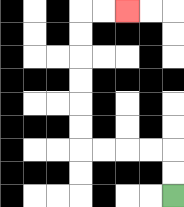{'start': '[7, 8]', 'end': '[5, 0]', 'path_directions': 'U,U,L,L,L,L,U,U,U,U,U,U,R,R', 'path_coordinates': '[[7, 8], [7, 7], [7, 6], [6, 6], [5, 6], [4, 6], [3, 6], [3, 5], [3, 4], [3, 3], [3, 2], [3, 1], [3, 0], [4, 0], [5, 0]]'}